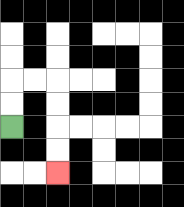{'start': '[0, 5]', 'end': '[2, 7]', 'path_directions': 'U,U,R,R,D,D,D,D', 'path_coordinates': '[[0, 5], [0, 4], [0, 3], [1, 3], [2, 3], [2, 4], [2, 5], [2, 6], [2, 7]]'}